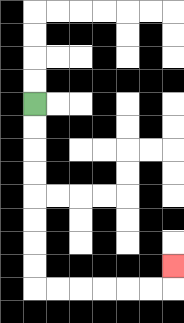{'start': '[1, 4]', 'end': '[7, 11]', 'path_directions': 'D,D,D,D,D,D,D,D,R,R,R,R,R,R,U', 'path_coordinates': '[[1, 4], [1, 5], [1, 6], [1, 7], [1, 8], [1, 9], [1, 10], [1, 11], [1, 12], [2, 12], [3, 12], [4, 12], [5, 12], [6, 12], [7, 12], [7, 11]]'}